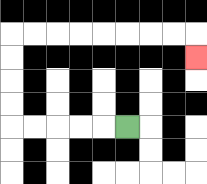{'start': '[5, 5]', 'end': '[8, 2]', 'path_directions': 'L,L,L,L,L,U,U,U,U,R,R,R,R,R,R,R,R,D', 'path_coordinates': '[[5, 5], [4, 5], [3, 5], [2, 5], [1, 5], [0, 5], [0, 4], [0, 3], [0, 2], [0, 1], [1, 1], [2, 1], [3, 1], [4, 1], [5, 1], [6, 1], [7, 1], [8, 1], [8, 2]]'}